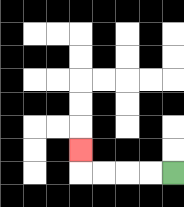{'start': '[7, 7]', 'end': '[3, 6]', 'path_directions': 'L,L,L,L,U', 'path_coordinates': '[[7, 7], [6, 7], [5, 7], [4, 7], [3, 7], [3, 6]]'}